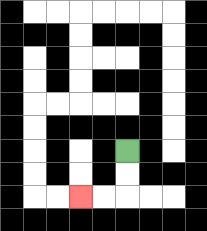{'start': '[5, 6]', 'end': '[3, 8]', 'path_directions': 'D,D,L,L', 'path_coordinates': '[[5, 6], [5, 7], [5, 8], [4, 8], [3, 8]]'}